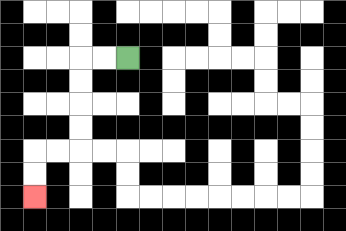{'start': '[5, 2]', 'end': '[1, 8]', 'path_directions': 'L,L,D,D,D,D,L,L,D,D', 'path_coordinates': '[[5, 2], [4, 2], [3, 2], [3, 3], [3, 4], [3, 5], [3, 6], [2, 6], [1, 6], [1, 7], [1, 8]]'}